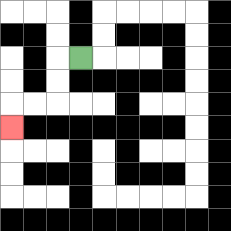{'start': '[3, 2]', 'end': '[0, 5]', 'path_directions': 'L,D,D,L,L,D', 'path_coordinates': '[[3, 2], [2, 2], [2, 3], [2, 4], [1, 4], [0, 4], [0, 5]]'}